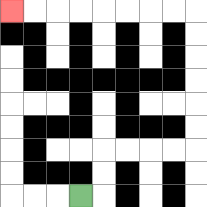{'start': '[3, 8]', 'end': '[0, 0]', 'path_directions': 'R,U,U,R,R,R,R,U,U,U,U,U,U,L,L,L,L,L,L,L,L', 'path_coordinates': '[[3, 8], [4, 8], [4, 7], [4, 6], [5, 6], [6, 6], [7, 6], [8, 6], [8, 5], [8, 4], [8, 3], [8, 2], [8, 1], [8, 0], [7, 0], [6, 0], [5, 0], [4, 0], [3, 0], [2, 0], [1, 0], [0, 0]]'}